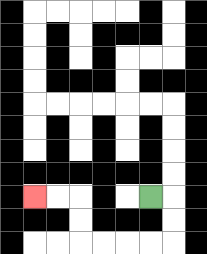{'start': '[6, 8]', 'end': '[1, 8]', 'path_directions': 'R,D,D,L,L,L,L,U,U,L,L', 'path_coordinates': '[[6, 8], [7, 8], [7, 9], [7, 10], [6, 10], [5, 10], [4, 10], [3, 10], [3, 9], [3, 8], [2, 8], [1, 8]]'}